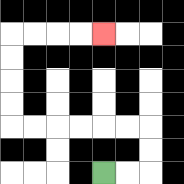{'start': '[4, 7]', 'end': '[4, 1]', 'path_directions': 'R,R,U,U,L,L,L,L,L,L,U,U,U,U,R,R,R,R', 'path_coordinates': '[[4, 7], [5, 7], [6, 7], [6, 6], [6, 5], [5, 5], [4, 5], [3, 5], [2, 5], [1, 5], [0, 5], [0, 4], [0, 3], [0, 2], [0, 1], [1, 1], [2, 1], [3, 1], [4, 1]]'}